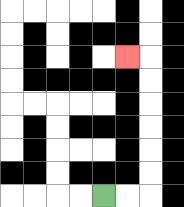{'start': '[4, 8]', 'end': '[5, 2]', 'path_directions': 'R,R,U,U,U,U,U,U,L', 'path_coordinates': '[[4, 8], [5, 8], [6, 8], [6, 7], [6, 6], [6, 5], [6, 4], [6, 3], [6, 2], [5, 2]]'}